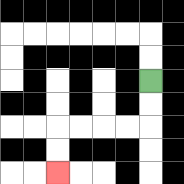{'start': '[6, 3]', 'end': '[2, 7]', 'path_directions': 'D,D,L,L,L,L,D,D', 'path_coordinates': '[[6, 3], [6, 4], [6, 5], [5, 5], [4, 5], [3, 5], [2, 5], [2, 6], [2, 7]]'}